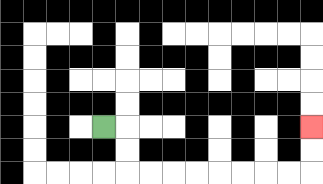{'start': '[4, 5]', 'end': '[13, 5]', 'path_directions': 'R,D,D,R,R,R,R,R,R,R,R,U,U', 'path_coordinates': '[[4, 5], [5, 5], [5, 6], [5, 7], [6, 7], [7, 7], [8, 7], [9, 7], [10, 7], [11, 7], [12, 7], [13, 7], [13, 6], [13, 5]]'}